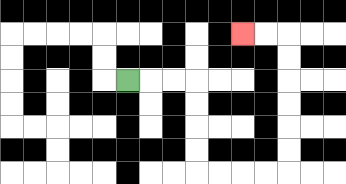{'start': '[5, 3]', 'end': '[10, 1]', 'path_directions': 'R,R,R,D,D,D,D,R,R,R,R,U,U,U,U,U,U,L,L', 'path_coordinates': '[[5, 3], [6, 3], [7, 3], [8, 3], [8, 4], [8, 5], [8, 6], [8, 7], [9, 7], [10, 7], [11, 7], [12, 7], [12, 6], [12, 5], [12, 4], [12, 3], [12, 2], [12, 1], [11, 1], [10, 1]]'}